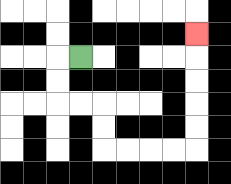{'start': '[3, 2]', 'end': '[8, 1]', 'path_directions': 'L,D,D,R,R,D,D,R,R,R,R,U,U,U,U,U', 'path_coordinates': '[[3, 2], [2, 2], [2, 3], [2, 4], [3, 4], [4, 4], [4, 5], [4, 6], [5, 6], [6, 6], [7, 6], [8, 6], [8, 5], [8, 4], [8, 3], [8, 2], [8, 1]]'}